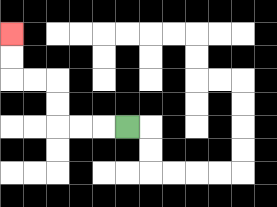{'start': '[5, 5]', 'end': '[0, 1]', 'path_directions': 'L,L,L,U,U,L,L,U,U', 'path_coordinates': '[[5, 5], [4, 5], [3, 5], [2, 5], [2, 4], [2, 3], [1, 3], [0, 3], [0, 2], [0, 1]]'}